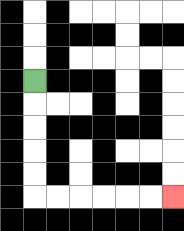{'start': '[1, 3]', 'end': '[7, 8]', 'path_directions': 'D,D,D,D,D,R,R,R,R,R,R', 'path_coordinates': '[[1, 3], [1, 4], [1, 5], [1, 6], [1, 7], [1, 8], [2, 8], [3, 8], [4, 8], [5, 8], [6, 8], [7, 8]]'}